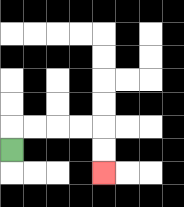{'start': '[0, 6]', 'end': '[4, 7]', 'path_directions': 'U,R,R,R,R,D,D', 'path_coordinates': '[[0, 6], [0, 5], [1, 5], [2, 5], [3, 5], [4, 5], [4, 6], [4, 7]]'}